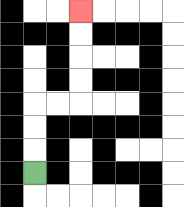{'start': '[1, 7]', 'end': '[3, 0]', 'path_directions': 'U,U,U,R,R,U,U,U,U', 'path_coordinates': '[[1, 7], [1, 6], [1, 5], [1, 4], [2, 4], [3, 4], [3, 3], [3, 2], [3, 1], [3, 0]]'}